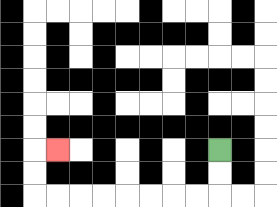{'start': '[9, 6]', 'end': '[2, 6]', 'path_directions': 'D,D,L,L,L,L,L,L,L,L,U,U,R', 'path_coordinates': '[[9, 6], [9, 7], [9, 8], [8, 8], [7, 8], [6, 8], [5, 8], [4, 8], [3, 8], [2, 8], [1, 8], [1, 7], [1, 6], [2, 6]]'}